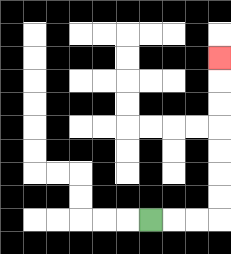{'start': '[6, 9]', 'end': '[9, 2]', 'path_directions': 'R,R,R,U,U,U,U,U,U,U', 'path_coordinates': '[[6, 9], [7, 9], [8, 9], [9, 9], [9, 8], [9, 7], [9, 6], [9, 5], [9, 4], [9, 3], [9, 2]]'}